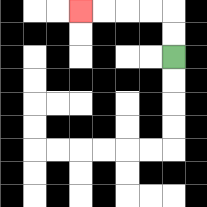{'start': '[7, 2]', 'end': '[3, 0]', 'path_directions': 'U,U,L,L,L,L', 'path_coordinates': '[[7, 2], [7, 1], [7, 0], [6, 0], [5, 0], [4, 0], [3, 0]]'}